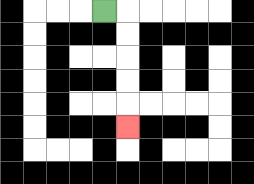{'start': '[4, 0]', 'end': '[5, 5]', 'path_directions': 'R,D,D,D,D,D', 'path_coordinates': '[[4, 0], [5, 0], [5, 1], [5, 2], [5, 3], [5, 4], [5, 5]]'}